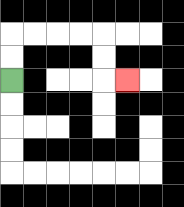{'start': '[0, 3]', 'end': '[5, 3]', 'path_directions': 'U,U,R,R,R,R,D,D,R', 'path_coordinates': '[[0, 3], [0, 2], [0, 1], [1, 1], [2, 1], [3, 1], [4, 1], [4, 2], [4, 3], [5, 3]]'}